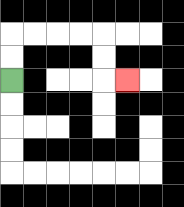{'start': '[0, 3]', 'end': '[5, 3]', 'path_directions': 'U,U,R,R,R,R,D,D,R', 'path_coordinates': '[[0, 3], [0, 2], [0, 1], [1, 1], [2, 1], [3, 1], [4, 1], [4, 2], [4, 3], [5, 3]]'}